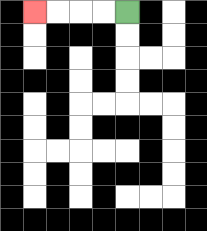{'start': '[5, 0]', 'end': '[1, 0]', 'path_directions': 'L,L,L,L', 'path_coordinates': '[[5, 0], [4, 0], [3, 0], [2, 0], [1, 0]]'}